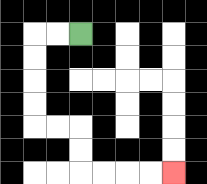{'start': '[3, 1]', 'end': '[7, 7]', 'path_directions': 'L,L,D,D,D,D,R,R,D,D,R,R,R,R', 'path_coordinates': '[[3, 1], [2, 1], [1, 1], [1, 2], [1, 3], [1, 4], [1, 5], [2, 5], [3, 5], [3, 6], [3, 7], [4, 7], [5, 7], [6, 7], [7, 7]]'}